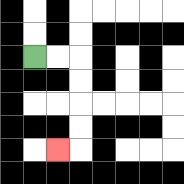{'start': '[1, 2]', 'end': '[2, 6]', 'path_directions': 'R,R,D,D,D,D,L', 'path_coordinates': '[[1, 2], [2, 2], [3, 2], [3, 3], [3, 4], [3, 5], [3, 6], [2, 6]]'}